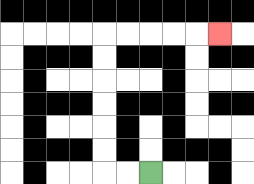{'start': '[6, 7]', 'end': '[9, 1]', 'path_directions': 'L,L,U,U,U,U,U,U,R,R,R,R,R', 'path_coordinates': '[[6, 7], [5, 7], [4, 7], [4, 6], [4, 5], [4, 4], [4, 3], [4, 2], [4, 1], [5, 1], [6, 1], [7, 1], [8, 1], [9, 1]]'}